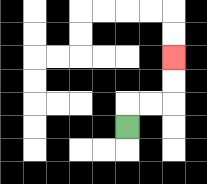{'start': '[5, 5]', 'end': '[7, 2]', 'path_directions': 'U,R,R,U,U', 'path_coordinates': '[[5, 5], [5, 4], [6, 4], [7, 4], [7, 3], [7, 2]]'}